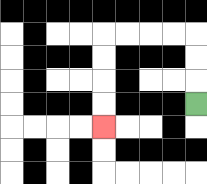{'start': '[8, 4]', 'end': '[4, 5]', 'path_directions': 'U,U,U,L,L,L,L,D,D,D,D', 'path_coordinates': '[[8, 4], [8, 3], [8, 2], [8, 1], [7, 1], [6, 1], [5, 1], [4, 1], [4, 2], [4, 3], [4, 4], [4, 5]]'}